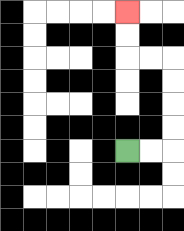{'start': '[5, 6]', 'end': '[5, 0]', 'path_directions': 'R,R,U,U,U,U,L,L,U,U', 'path_coordinates': '[[5, 6], [6, 6], [7, 6], [7, 5], [7, 4], [7, 3], [7, 2], [6, 2], [5, 2], [5, 1], [5, 0]]'}